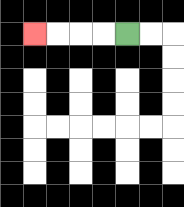{'start': '[5, 1]', 'end': '[1, 1]', 'path_directions': 'L,L,L,L', 'path_coordinates': '[[5, 1], [4, 1], [3, 1], [2, 1], [1, 1]]'}